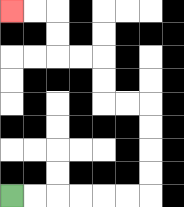{'start': '[0, 8]', 'end': '[0, 0]', 'path_directions': 'R,R,R,R,R,R,U,U,U,U,L,L,U,U,L,L,U,U,L,L', 'path_coordinates': '[[0, 8], [1, 8], [2, 8], [3, 8], [4, 8], [5, 8], [6, 8], [6, 7], [6, 6], [6, 5], [6, 4], [5, 4], [4, 4], [4, 3], [4, 2], [3, 2], [2, 2], [2, 1], [2, 0], [1, 0], [0, 0]]'}